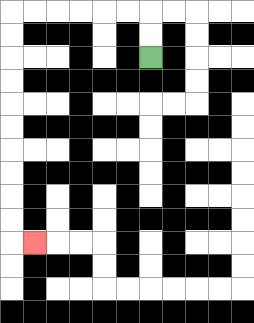{'start': '[6, 2]', 'end': '[1, 10]', 'path_directions': 'U,U,L,L,L,L,L,L,D,D,D,D,D,D,D,D,D,D,R', 'path_coordinates': '[[6, 2], [6, 1], [6, 0], [5, 0], [4, 0], [3, 0], [2, 0], [1, 0], [0, 0], [0, 1], [0, 2], [0, 3], [0, 4], [0, 5], [0, 6], [0, 7], [0, 8], [0, 9], [0, 10], [1, 10]]'}